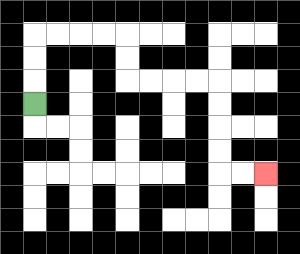{'start': '[1, 4]', 'end': '[11, 7]', 'path_directions': 'U,U,U,R,R,R,R,D,D,R,R,R,R,D,D,D,D,R,R', 'path_coordinates': '[[1, 4], [1, 3], [1, 2], [1, 1], [2, 1], [3, 1], [4, 1], [5, 1], [5, 2], [5, 3], [6, 3], [7, 3], [8, 3], [9, 3], [9, 4], [9, 5], [9, 6], [9, 7], [10, 7], [11, 7]]'}